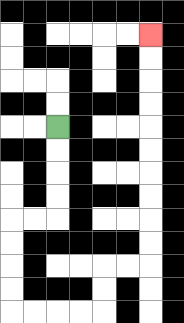{'start': '[2, 5]', 'end': '[6, 1]', 'path_directions': 'D,D,D,D,L,L,D,D,D,D,R,R,R,R,U,U,R,R,U,U,U,U,U,U,U,U,U,U', 'path_coordinates': '[[2, 5], [2, 6], [2, 7], [2, 8], [2, 9], [1, 9], [0, 9], [0, 10], [0, 11], [0, 12], [0, 13], [1, 13], [2, 13], [3, 13], [4, 13], [4, 12], [4, 11], [5, 11], [6, 11], [6, 10], [6, 9], [6, 8], [6, 7], [6, 6], [6, 5], [6, 4], [6, 3], [6, 2], [6, 1]]'}